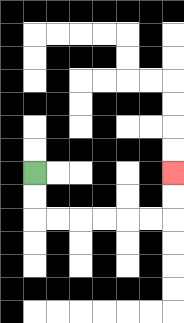{'start': '[1, 7]', 'end': '[7, 7]', 'path_directions': 'D,D,R,R,R,R,R,R,U,U', 'path_coordinates': '[[1, 7], [1, 8], [1, 9], [2, 9], [3, 9], [4, 9], [5, 9], [6, 9], [7, 9], [7, 8], [7, 7]]'}